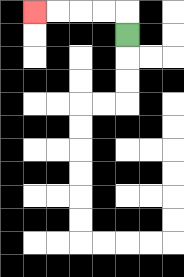{'start': '[5, 1]', 'end': '[1, 0]', 'path_directions': 'U,L,L,L,L', 'path_coordinates': '[[5, 1], [5, 0], [4, 0], [3, 0], [2, 0], [1, 0]]'}